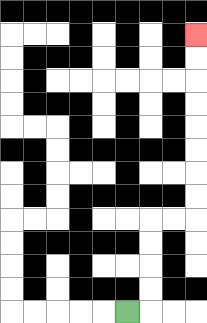{'start': '[5, 13]', 'end': '[8, 1]', 'path_directions': 'R,U,U,U,U,R,R,U,U,U,U,U,U,U,U', 'path_coordinates': '[[5, 13], [6, 13], [6, 12], [6, 11], [6, 10], [6, 9], [7, 9], [8, 9], [8, 8], [8, 7], [8, 6], [8, 5], [8, 4], [8, 3], [8, 2], [8, 1]]'}